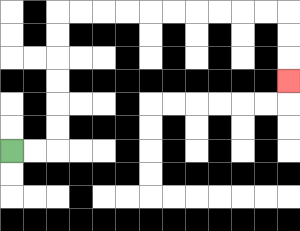{'start': '[0, 6]', 'end': '[12, 3]', 'path_directions': 'R,R,U,U,U,U,U,U,R,R,R,R,R,R,R,R,R,R,D,D,D', 'path_coordinates': '[[0, 6], [1, 6], [2, 6], [2, 5], [2, 4], [2, 3], [2, 2], [2, 1], [2, 0], [3, 0], [4, 0], [5, 0], [6, 0], [7, 0], [8, 0], [9, 0], [10, 0], [11, 0], [12, 0], [12, 1], [12, 2], [12, 3]]'}